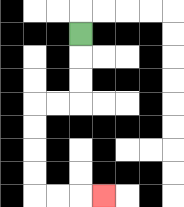{'start': '[3, 1]', 'end': '[4, 8]', 'path_directions': 'D,D,D,L,L,D,D,D,D,R,R,R', 'path_coordinates': '[[3, 1], [3, 2], [3, 3], [3, 4], [2, 4], [1, 4], [1, 5], [1, 6], [1, 7], [1, 8], [2, 8], [3, 8], [4, 8]]'}